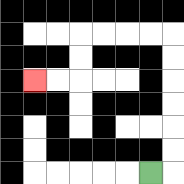{'start': '[6, 7]', 'end': '[1, 3]', 'path_directions': 'R,U,U,U,U,U,U,L,L,L,L,D,D,L,L', 'path_coordinates': '[[6, 7], [7, 7], [7, 6], [7, 5], [7, 4], [7, 3], [7, 2], [7, 1], [6, 1], [5, 1], [4, 1], [3, 1], [3, 2], [3, 3], [2, 3], [1, 3]]'}